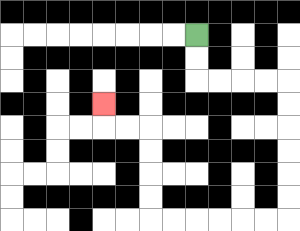{'start': '[8, 1]', 'end': '[4, 4]', 'path_directions': 'D,D,R,R,R,R,D,D,D,D,D,D,L,L,L,L,L,L,U,U,U,U,L,L,U', 'path_coordinates': '[[8, 1], [8, 2], [8, 3], [9, 3], [10, 3], [11, 3], [12, 3], [12, 4], [12, 5], [12, 6], [12, 7], [12, 8], [12, 9], [11, 9], [10, 9], [9, 9], [8, 9], [7, 9], [6, 9], [6, 8], [6, 7], [6, 6], [6, 5], [5, 5], [4, 5], [4, 4]]'}